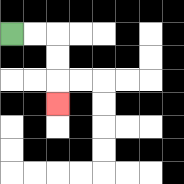{'start': '[0, 1]', 'end': '[2, 4]', 'path_directions': 'R,R,D,D,D', 'path_coordinates': '[[0, 1], [1, 1], [2, 1], [2, 2], [2, 3], [2, 4]]'}